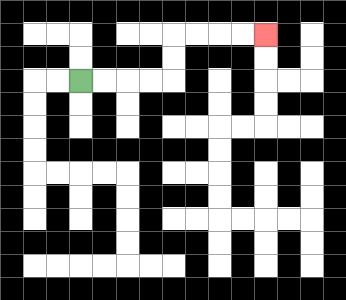{'start': '[3, 3]', 'end': '[11, 1]', 'path_directions': 'R,R,R,R,U,U,R,R,R,R', 'path_coordinates': '[[3, 3], [4, 3], [5, 3], [6, 3], [7, 3], [7, 2], [7, 1], [8, 1], [9, 1], [10, 1], [11, 1]]'}